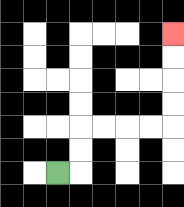{'start': '[2, 7]', 'end': '[7, 1]', 'path_directions': 'R,U,U,R,R,R,R,U,U,U,U', 'path_coordinates': '[[2, 7], [3, 7], [3, 6], [3, 5], [4, 5], [5, 5], [6, 5], [7, 5], [7, 4], [7, 3], [7, 2], [7, 1]]'}